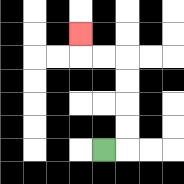{'start': '[4, 6]', 'end': '[3, 1]', 'path_directions': 'R,U,U,U,U,L,L,U', 'path_coordinates': '[[4, 6], [5, 6], [5, 5], [5, 4], [5, 3], [5, 2], [4, 2], [3, 2], [3, 1]]'}